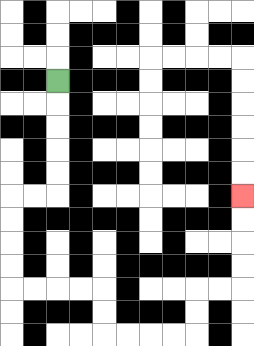{'start': '[2, 3]', 'end': '[10, 8]', 'path_directions': 'D,D,D,D,D,L,L,D,D,D,D,R,R,R,R,D,D,R,R,R,R,U,U,R,R,U,U,U,U', 'path_coordinates': '[[2, 3], [2, 4], [2, 5], [2, 6], [2, 7], [2, 8], [1, 8], [0, 8], [0, 9], [0, 10], [0, 11], [0, 12], [1, 12], [2, 12], [3, 12], [4, 12], [4, 13], [4, 14], [5, 14], [6, 14], [7, 14], [8, 14], [8, 13], [8, 12], [9, 12], [10, 12], [10, 11], [10, 10], [10, 9], [10, 8]]'}